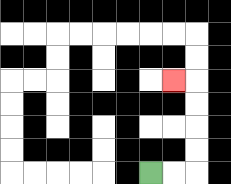{'start': '[6, 7]', 'end': '[7, 3]', 'path_directions': 'R,R,U,U,U,U,L', 'path_coordinates': '[[6, 7], [7, 7], [8, 7], [8, 6], [8, 5], [8, 4], [8, 3], [7, 3]]'}